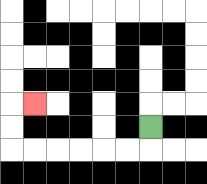{'start': '[6, 5]', 'end': '[1, 4]', 'path_directions': 'D,L,L,L,L,L,L,U,U,R', 'path_coordinates': '[[6, 5], [6, 6], [5, 6], [4, 6], [3, 6], [2, 6], [1, 6], [0, 6], [0, 5], [0, 4], [1, 4]]'}